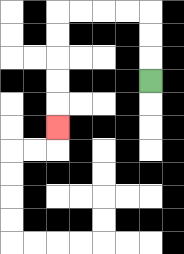{'start': '[6, 3]', 'end': '[2, 5]', 'path_directions': 'U,U,U,L,L,L,L,D,D,D,D,D', 'path_coordinates': '[[6, 3], [6, 2], [6, 1], [6, 0], [5, 0], [4, 0], [3, 0], [2, 0], [2, 1], [2, 2], [2, 3], [2, 4], [2, 5]]'}